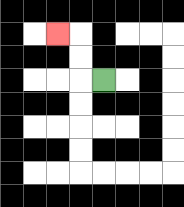{'start': '[4, 3]', 'end': '[2, 1]', 'path_directions': 'L,U,U,L', 'path_coordinates': '[[4, 3], [3, 3], [3, 2], [3, 1], [2, 1]]'}